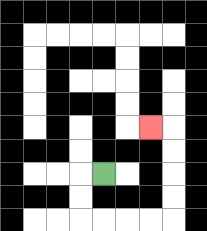{'start': '[4, 7]', 'end': '[6, 5]', 'path_directions': 'L,D,D,R,R,R,R,U,U,U,U,L', 'path_coordinates': '[[4, 7], [3, 7], [3, 8], [3, 9], [4, 9], [5, 9], [6, 9], [7, 9], [7, 8], [7, 7], [7, 6], [7, 5], [6, 5]]'}